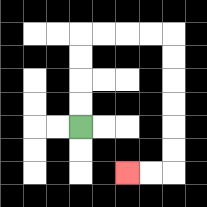{'start': '[3, 5]', 'end': '[5, 7]', 'path_directions': 'U,U,U,U,R,R,R,R,D,D,D,D,D,D,L,L', 'path_coordinates': '[[3, 5], [3, 4], [3, 3], [3, 2], [3, 1], [4, 1], [5, 1], [6, 1], [7, 1], [7, 2], [7, 3], [7, 4], [7, 5], [7, 6], [7, 7], [6, 7], [5, 7]]'}